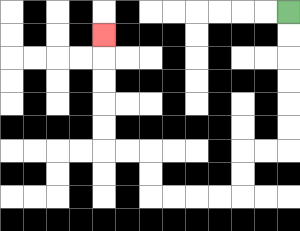{'start': '[12, 0]', 'end': '[4, 1]', 'path_directions': 'D,D,D,D,D,D,L,L,D,D,L,L,L,L,U,U,L,L,U,U,U,U,U', 'path_coordinates': '[[12, 0], [12, 1], [12, 2], [12, 3], [12, 4], [12, 5], [12, 6], [11, 6], [10, 6], [10, 7], [10, 8], [9, 8], [8, 8], [7, 8], [6, 8], [6, 7], [6, 6], [5, 6], [4, 6], [4, 5], [4, 4], [4, 3], [4, 2], [4, 1]]'}